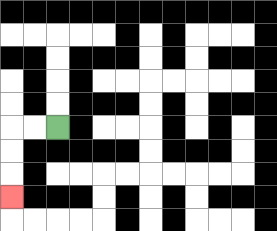{'start': '[2, 5]', 'end': '[0, 8]', 'path_directions': 'L,L,D,D,D', 'path_coordinates': '[[2, 5], [1, 5], [0, 5], [0, 6], [0, 7], [0, 8]]'}